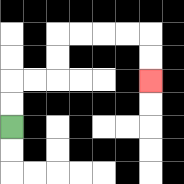{'start': '[0, 5]', 'end': '[6, 3]', 'path_directions': 'U,U,R,R,U,U,R,R,R,R,D,D', 'path_coordinates': '[[0, 5], [0, 4], [0, 3], [1, 3], [2, 3], [2, 2], [2, 1], [3, 1], [4, 1], [5, 1], [6, 1], [6, 2], [6, 3]]'}